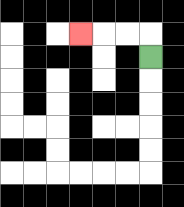{'start': '[6, 2]', 'end': '[3, 1]', 'path_directions': 'U,L,L,L', 'path_coordinates': '[[6, 2], [6, 1], [5, 1], [4, 1], [3, 1]]'}